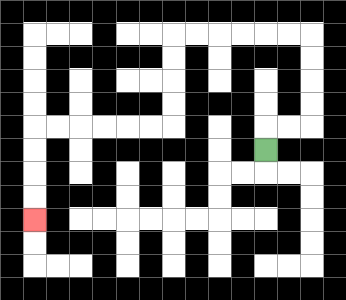{'start': '[11, 6]', 'end': '[1, 9]', 'path_directions': 'U,R,R,U,U,U,U,L,L,L,L,L,L,D,D,D,D,L,L,L,L,L,L,D,D,D,D', 'path_coordinates': '[[11, 6], [11, 5], [12, 5], [13, 5], [13, 4], [13, 3], [13, 2], [13, 1], [12, 1], [11, 1], [10, 1], [9, 1], [8, 1], [7, 1], [7, 2], [7, 3], [7, 4], [7, 5], [6, 5], [5, 5], [4, 5], [3, 5], [2, 5], [1, 5], [1, 6], [1, 7], [1, 8], [1, 9]]'}